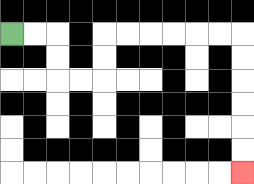{'start': '[0, 1]', 'end': '[10, 7]', 'path_directions': 'R,R,D,D,R,R,U,U,R,R,R,R,R,R,D,D,D,D,D,D', 'path_coordinates': '[[0, 1], [1, 1], [2, 1], [2, 2], [2, 3], [3, 3], [4, 3], [4, 2], [4, 1], [5, 1], [6, 1], [7, 1], [8, 1], [9, 1], [10, 1], [10, 2], [10, 3], [10, 4], [10, 5], [10, 6], [10, 7]]'}